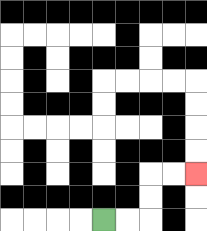{'start': '[4, 9]', 'end': '[8, 7]', 'path_directions': 'R,R,U,U,R,R', 'path_coordinates': '[[4, 9], [5, 9], [6, 9], [6, 8], [6, 7], [7, 7], [8, 7]]'}